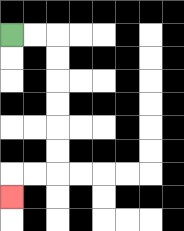{'start': '[0, 1]', 'end': '[0, 8]', 'path_directions': 'R,R,D,D,D,D,D,D,L,L,D', 'path_coordinates': '[[0, 1], [1, 1], [2, 1], [2, 2], [2, 3], [2, 4], [2, 5], [2, 6], [2, 7], [1, 7], [0, 7], [0, 8]]'}